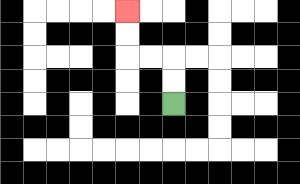{'start': '[7, 4]', 'end': '[5, 0]', 'path_directions': 'U,U,L,L,U,U', 'path_coordinates': '[[7, 4], [7, 3], [7, 2], [6, 2], [5, 2], [5, 1], [5, 0]]'}